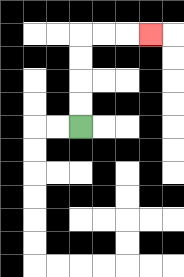{'start': '[3, 5]', 'end': '[6, 1]', 'path_directions': 'U,U,U,U,R,R,R', 'path_coordinates': '[[3, 5], [3, 4], [3, 3], [3, 2], [3, 1], [4, 1], [5, 1], [6, 1]]'}